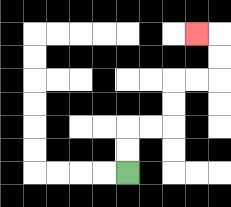{'start': '[5, 7]', 'end': '[8, 1]', 'path_directions': 'U,U,R,R,U,U,R,R,U,U,L', 'path_coordinates': '[[5, 7], [5, 6], [5, 5], [6, 5], [7, 5], [7, 4], [7, 3], [8, 3], [9, 3], [9, 2], [9, 1], [8, 1]]'}